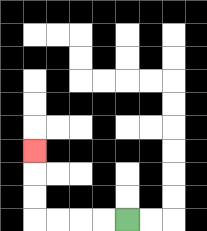{'start': '[5, 9]', 'end': '[1, 6]', 'path_directions': 'L,L,L,L,U,U,U', 'path_coordinates': '[[5, 9], [4, 9], [3, 9], [2, 9], [1, 9], [1, 8], [1, 7], [1, 6]]'}